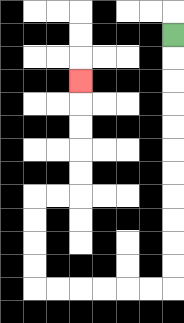{'start': '[7, 1]', 'end': '[3, 3]', 'path_directions': 'D,D,D,D,D,D,D,D,D,D,D,L,L,L,L,L,L,U,U,U,U,R,R,U,U,U,U,U', 'path_coordinates': '[[7, 1], [7, 2], [7, 3], [7, 4], [7, 5], [7, 6], [7, 7], [7, 8], [7, 9], [7, 10], [7, 11], [7, 12], [6, 12], [5, 12], [4, 12], [3, 12], [2, 12], [1, 12], [1, 11], [1, 10], [1, 9], [1, 8], [2, 8], [3, 8], [3, 7], [3, 6], [3, 5], [3, 4], [3, 3]]'}